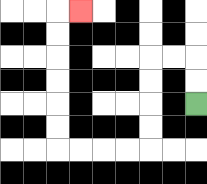{'start': '[8, 4]', 'end': '[3, 0]', 'path_directions': 'U,U,L,L,D,D,D,D,L,L,L,L,U,U,U,U,U,U,R', 'path_coordinates': '[[8, 4], [8, 3], [8, 2], [7, 2], [6, 2], [6, 3], [6, 4], [6, 5], [6, 6], [5, 6], [4, 6], [3, 6], [2, 6], [2, 5], [2, 4], [2, 3], [2, 2], [2, 1], [2, 0], [3, 0]]'}